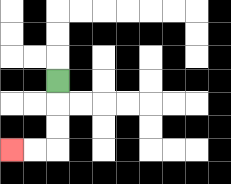{'start': '[2, 3]', 'end': '[0, 6]', 'path_directions': 'D,D,D,L,L', 'path_coordinates': '[[2, 3], [2, 4], [2, 5], [2, 6], [1, 6], [0, 6]]'}